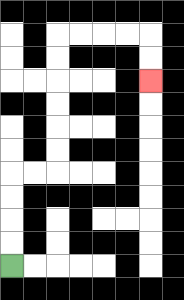{'start': '[0, 11]', 'end': '[6, 3]', 'path_directions': 'U,U,U,U,R,R,U,U,U,U,U,U,R,R,R,R,D,D', 'path_coordinates': '[[0, 11], [0, 10], [0, 9], [0, 8], [0, 7], [1, 7], [2, 7], [2, 6], [2, 5], [2, 4], [2, 3], [2, 2], [2, 1], [3, 1], [4, 1], [5, 1], [6, 1], [6, 2], [6, 3]]'}